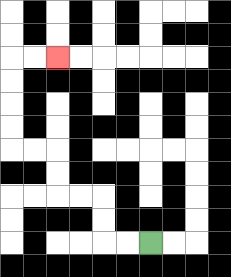{'start': '[6, 10]', 'end': '[2, 2]', 'path_directions': 'L,L,U,U,L,L,U,U,L,L,U,U,U,U,R,R', 'path_coordinates': '[[6, 10], [5, 10], [4, 10], [4, 9], [4, 8], [3, 8], [2, 8], [2, 7], [2, 6], [1, 6], [0, 6], [0, 5], [0, 4], [0, 3], [0, 2], [1, 2], [2, 2]]'}